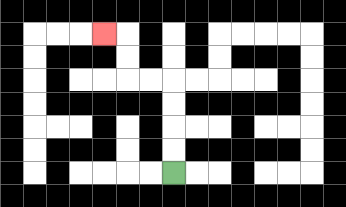{'start': '[7, 7]', 'end': '[4, 1]', 'path_directions': 'U,U,U,U,L,L,U,U,L', 'path_coordinates': '[[7, 7], [7, 6], [7, 5], [7, 4], [7, 3], [6, 3], [5, 3], [5, 2], [5, 1], [4, 1]]'}